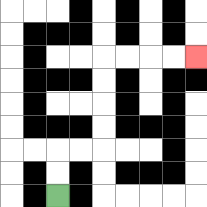{'start': '[2, 8]', 'end': '[8, 2]', 'path_directions': 'U,U,R,R,U,U,U,U,R,R,R,R', 'path_coordinates': '[[2, 8], [2, 7], [2, 6], [3, 6], [4, 6], [4, 5], [4, 4], [4, 3], [4, 2], [5, 2], [6, 2], [7, 2], [8, 2]]'}